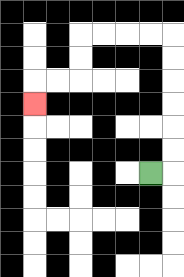{'start': '[6, 7]', 'end': '[1, 4]', 'path_directions': 'R,U,U,U,U,U,U,L,L,L,L,D,D,L,L,D', 'path_coordinates': '[[6, 7], [7, 7], [7, 6], [7, 5], [7, 4], [7, 3], [7, 2], [7, 1], [6, 1], [5, 1], [4, 1], [3, 1], [3, 2], [3, 3], [2, 3], [1, 3], [1, 4]]'}